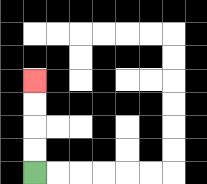{'start': '[1, 7]', 'end': '[1, 3]', 'path_directions': 'U,U,U,U', 'path_coordinates': '[[1, 7], [1, 6], [1, 5], [1, 4], [1, 3]]'}